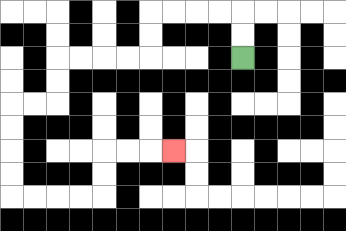{'start': '[10, 2]', 'end': '[7, 6]', 'path_directions': 'U,U,L,L,L,L,D,D,L,L,L,L,D,D,L,L,D,D,D,D,R,R,R,R,U,U,R,R,R', 'path_coordinates': '[[10, 2], [10, 1], [10, 0], [9, 0], [8, 0], [7, 0], [6, 0], [6, 1], [6, 2], [5, 2], [4, 2], [3, 2], [2, 2], [2, 3], [2, 4], [1, 4], [0, 4], [0, 5], [0, 6], [0, 7], [0, 8], [1, 8], [2, 8], [3, 8], [4, 8], [4, 7], [4, 6], [5, 6], [6, 6], [7, 6]]'}